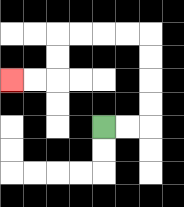{'start': '[4, 5]', 'end': '[0, 3]', 'path_directions': 'R,R,U,U,U,U,L,L,L,L,D,D,L,L', 'path_coordinates': '[[4, 5], [5, 5], [6, 5], [6, 4], [6, 3], [6, 2], [6, 1], [5, 1], [4, 1], [3, 1], [2, 1], [2, 2], [2, 3], [1, 3], [0, 3]]'}